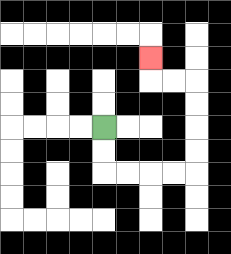{'start': '[4, 5]', 'end': '[6, 2]', 'path_directions': 'D,D,R,R,R,R,U,U,U,U,L,L,U', 'path_coordinates': '[[4, 5], [4, 6], [4, 7], [5, 7], [6, 7], [7, 7], [8, 7], [8, 6], [8, 5], [8, 4], [8, 3], [7, 3], [6, 3], [6, 2]]'}